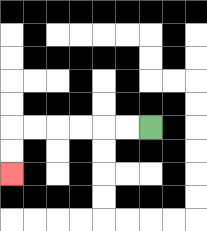{'start': '[6, 5]', 'end': '[0, 7]', 'path_directions': 'L,L,L,L,L,L,D,D', 'path_coordinates': '[[6, 5], [5, 5], [4, 5], [3, 5], [2, 5], [1, 5], [0, 5], [0, 6], [0, 7]]'}